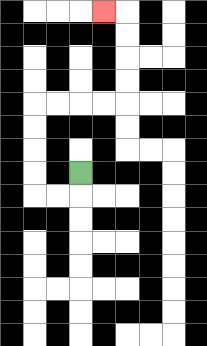{'start': '[3, 7]', 'end': '[4, 0]', 'path_directions': 'D,L,L,U,U,U,U,R,R,R,R,U,U,U,U,L', 'path_coordinates': '[[3, 7], [3, 8], [2, 8], [1, 8], [1, 7], [1, 6], [1, 5], [1, 4], [2, 4], [3, 4], [4, 4], [5, 4], [5, 3], [5, 2], [5, 1], [5, 0], [4, 0]]'}